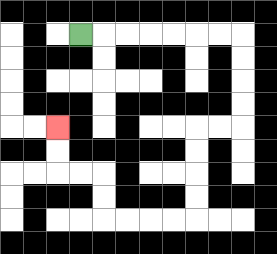{'start': '[3, 1]', 'end': '[2, 5]', 'path_directions': 'R,R,R,R,R,R,R,D,D,D,D,L,L,D,D,D,D,L,L,L,L,U,U,L,L,U,U', 'path_coordinates': '[[3, 1], [4, 1], [5, 1], [6, 1], [7, 1], [8, 1], [9, 1], [10, 1], [10, 2], [10, 3], [10, 4], [10, 5], [9, 5], [8, 5], [8, 6], [8, 7], [8, 8], [8, 9], [7, 9], [6, 9], [5, 9], [4, 9], [4, 8], [4, 7], [3, 7], [2, 7], [2, 6], [2, 5]]'}